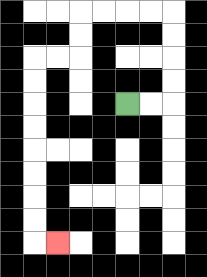{'start': '[5, 4]', 'end': '[2, 10]', 'path_directions': 'R,R,U,U,U,U,L,L,L,L,D,D,L,L,D,D,D,D,D,D,D,D,R', 'path_coordinates': '[[5, 4], [6, 4], [7, 4], [7, 3], [7, 2], [7, 1], [7, 0], [6, 0], [5, 0], [4, 0], [3, 0], [3, 1], [3, 2], [2, 2], [1, 2], [1, 3], [1, 4], [1, 5], [1, 6], [1, 7], [1, 8], [1, 9], [1, 10], [2, 10]]'}